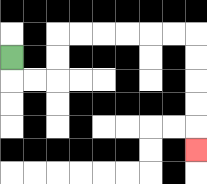{'start': '[0, 2]', 'end': '[8, 6]', 'path_directions': 'D,R,R,U,U,R,R,R,R,R,R,D,D,D,D,D', 'path_coordinates': '[[0, 2], [0, 3], [1, 3], [2, 3], [2, 2], [2, 1], [3, 1], [4, 1], [5, 1], [6, 1], [7, 1], [8, 1], [8, 2], [8, 3], [8, 4], [8, 5], [8, 6]]'}